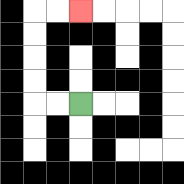{'start': '[3, 4]', 'end': '[3, 0]', 'path_directions': 'L,L,U,U,U,U,R,R', 'path_coordinates': '[[3, 4], [2, 4], [1, 4], [1, 3], [1, 2], [1, 1], [1, 0], [2, 0], [3, 0]]'}